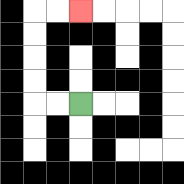{'start': '[3, 4]', 'end': '[3, 0]', 'path_directions': 'L,L,U,U,U,U,R,R', 'path_coordinates': '[[3, 4], [2, 4], [1, 4], [1, 3], [1, 2], [1, 1], [1, 0], [2, 0], [3, 0]]'}